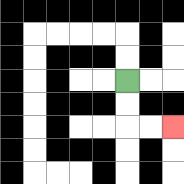{'start': '[5, 3]', 'end': '[7, 5]', 'path_directions': 'D,D,R,R', 'path_coordinates': '[[5, 3], [5, 4], [5, 5], [6, 5], [7, 5]]'}